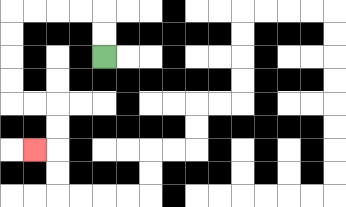{'start': '[4, 2]', 'end': '[1, 6]', 'path_directions': 'U,U,L,L,L,L,D,D,D,D,R,R,D,D,L', 'path_coordinates': '[[4, 2], [4, 1], [4, 0], [3, 0], [2, 0], [1, 0], [0, 0], [0, 1], [0, 2], [0, 3], [0, 4], [1, 4], [2, 4], [2, 5], [2, 6], [1, 6]]'}